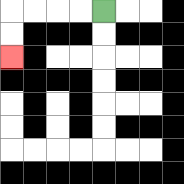{'start': '[4, 0]', 'end': '[0, 2]', 'path_directions': 'L,L,L,L,D,D', 'path_coordinates': '[[4, 0], [3, 0], [2, 0], [1, 0], [0, 0], [0, 1], [0, 2]]'}